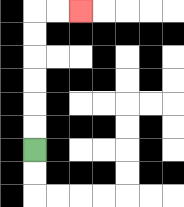{'start': '[1, 6]', 'end': '[3, 0]', 'path_directions': 'U,U,U,U,U,U,R,R', 'path_coordinates': '[[1, 6], [1, 5], [1, 4], [1, 3], [1, 2], [1, 1], [1, 0], [2, 0], [3, 0]]'}